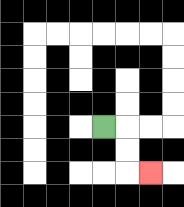{'start': '[4, 5]', 'end': '[6, 7]', 'path_directions': 'R,D,D,R', 'path_coordinates': '[[4, 5], [5, 5], [5, 6], [5, 7], [6, 7]]'}